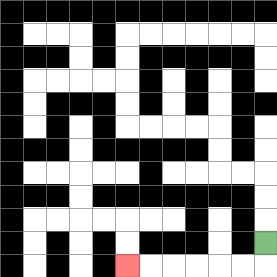{'start': '[11, 10]', 'end': '[5, 11]', 'path_directions': 'D,L,L,L,L,L,L', 'path_coordinates': '[[11, 10], [11, 11], [10, 11], [9, 11], [8, 11], [7, 11], [6, 11], [5, 11]]'}